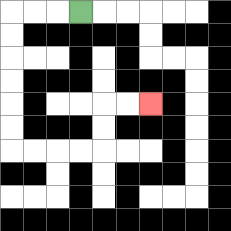{'start': '[3, 0]', 'end': '[6, 4]', 'path_directions': 'L,L,L,D,D,D,D,D,D,R,R,R,R,U,U,R,R', 'path_coordinates': '[[3, 0], [2, 0], [1, 0], [0, 0], [0, 1], [0, 2], [0, 3], [0, 4], [0, 5], [0, 6], [1, 6], [2, 6], [3, 6], [4, 6], [4, 5], [4, 4], [5, 4], [6, 4]]'}